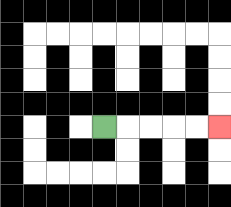{'start': '[4, 5]', 'end': '[9, 5]', 'path_directions': 'R,R,R,R,R', 'path_coordinates': '[[4, 5], [5, 5], [6, 5], [7, 5], [8, 5], [9, 5]]'}